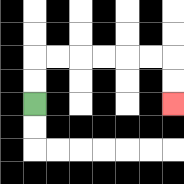{'start': '[1, 4]', 'end': '[7, 4]', 'path_directions': 'U,U,R,R,R,R,R,R,D,D', 'path_coordinates': '[[1, 4], [1, 3], [1, 2], [2, 2], [3, 2], [4, 2], [5, 2], [6, 2], [7, 2], [7, 3], [7, 4]]'}